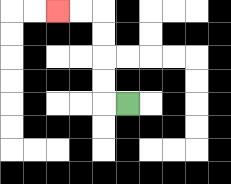{'start': '[5, 4]', 'end': '[2, 0]', 'path_directions': 'L,U,U,U,U,L,L', 'path_coordinates': '[[5, 4], [4, 4], [4, 3], [4, 2], [4, 1], [4, 0], [3, 0], [2, 0]]'}